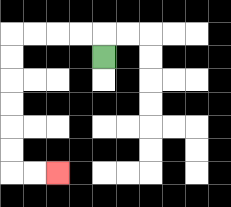{'start': '[4, 2]', 'end': '[2, 7]', 'path_directions': 'U,L,L,L,L,D,D,D,D,D,D,R,R', 'path_coordinates': '[[4, 2], [4, 1], [3, 1], [2, 1], [1, 1], [0, 1], [0, 2], [0, 3], [0, 4], [0, 5], [0, 6], [0, 7], [1, 7], [2, 7]]'}